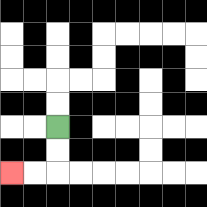{'start': '[2, 5]', 'end': '[0, 7]', 'path_directions': 'D,D,L,L', 'path_coordinates': '[[2, 5], [2, 6], [2, 7], [1, 7], [0, 7]]'}